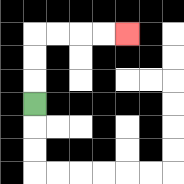{'start': '[1, 4]', 'end': '[5, 1]', 'path_directions': 'U,U,U,R,R,R,R', 'path_coordinates': '[[1, 4], [1, 3], [1, 2], [1, 1], [2, 1], [3, 1], [4, 1], [5, 1]]'}